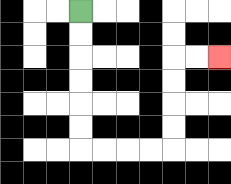{'start': '[3, 0]', 'end': '[9, 2]', 'path_directions': 'D,D,D,D,D,D,R,R,R,R,U,U,U,U,R,R', 'path_coordinates': '[[3, 0], [3, 1], [3, 2], [3, 3], [3, 4], [3, 5], [3, 6], [4, 6], [5, 6], [6, 6], [7, 6], [7, 5], [7, 4], [7, 3], [7, 2], [8, 2], [9, 2]]'}